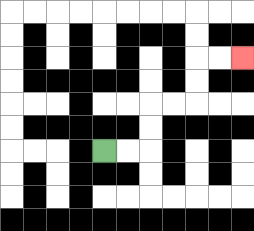{'start': '[4, 6]', 'end': '[10, 2]', 'path_directions': 'R,R,U,U,R,R,U,U,R,R', 'path_coordinates': '[[4, 6], [5, 6], [6, 6], [6, 5], [6, 4], [7, 4], [8, 4], [8, 3], [8, 2], [9, 2], [10, 2]]'}